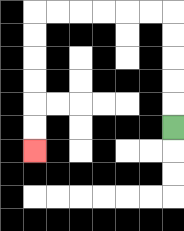{'start': '[7, 5]', 'end': '[1, 6]', 'path_directions': 'U,U,U,U,U,L,L,L,L,L,L,D,D,D,D,D,D', 'path_coordinates': '[[7, 5], [7, 4], [7, 3], [7, 2], [7, 1], [7, 0], [6, 0], [5, 0], [4, 0], [3, 0], [2, 0], [1, 0], [1, 1], [1, 2], [1, 3], [1, 4], [1, 5], [1, 6]]'}